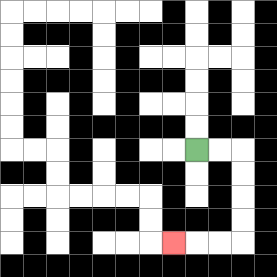{'start': '[8, 6]', 'end': '[7, 10]', 'path_directions': 'R,R,D,D,D,D,L,L,L', 'path_coordinates': '[[8, 6], [9, 6], [10, 6], [10, 7], [10, 8], [10, 9], [10, 10], [9, 10], [8, 10], [7, 10]]'}